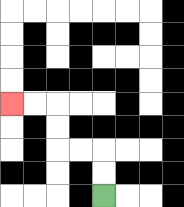{'start': '[4, 8]', 'end': '[0, 4]', 'path_directions': 'U,U,L,L,U,U,L,L', 'path_coordinates': '[[4, 8], [4, 7], [4, 6], [3, 6], [2, 6], [2, 5], [2, 4], [1, 4], [0, 4]]'}